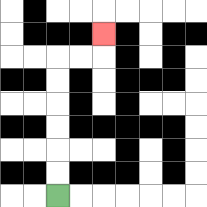{'start': '[2, 8]', 'end': '[4, 1]', 'path_directions': 'U,U,U,U,U,U,R,R,U', 'path_coordinates': '[[2, 8], [2, 7], [2, 6], [2, 5], [2, 4], [2, 3], [2, 2], [3, 2], [4, 2], [4, 1]]'}